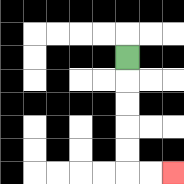{'start': '[5, 2]', 'end': '[7, 7]', 'path_directions': 'D,D,D,D,D,R,R', 'path_coordinates': '[[5, 2], [5, 3], [5, 4], [5, 5], [5, 6], [5, 7], [6, 7], [7, 7]]'}